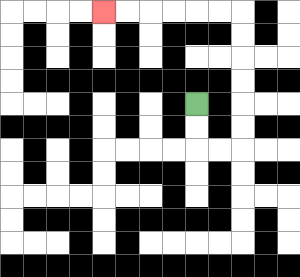{'start': '[8, 4]', 'end': '[4, 0]', 'path_directions': 'D,D,R,R,U,U,U,U,U,U,L,L,L,L,L,L', 'path_coordinates': '[[8, 4], [8, 5], [8, 6], [9, 6], [10, 6], [10, 5], [10, 4], [10, 3], [10, 2], [10, 1], [10, 0], [9, 0], [8, 0], [7, 0], [6, 0], [5, 0], [4, 0]]'}